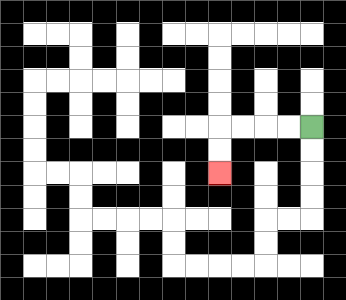{'start': '[13, 5]', 'end': '[9, 7]', 'path_directions': 'L,L,L,L,D,D', 'path_coordinates': '[[13, 5], [12, 5], [11, 5], [10, 5], [9, 5], [9, 6], [9, 7]]'}